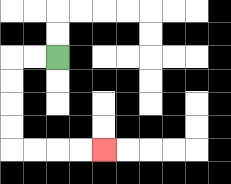{'start': '[2, 2]', 'end': '[4, 6]', 'path_directions': 'L,L,D,D,D,D,R,R,R,R', 'path_coordinates': '[[2, 2], [1, 2], [0, 2], [0, 3], [0, 4], [0, 5], [0, 6], [1, 6], [2, 6], [3, 6], [4, 6]]'}